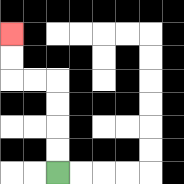{'start': '[2, 7]', 'end': '[0, 1]', 'path_directions': 'U,U,U,U,L,L,U,U', 'path_coordinates': '[[2, 7], [2, 6], [2, 5], [2, 4], [2, 3], [1, 3], [0, 3], [0, 2], [0, 1]]'}